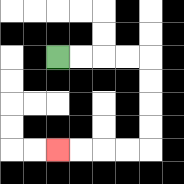{'start': '[2, 2]', 'end': '[2, 6]', 'path_directions': 'R,R,R,R,D,D,D,D,L,L,L,L', 'path_coordinates': '[[2, 2], [3, 2], [4, 2], [5, 2], [6, 2], [6, 3], [6, 4], [6, 5], [6, 6], [5, 6], [4, 6], [3, 6], [2, 6]]'}